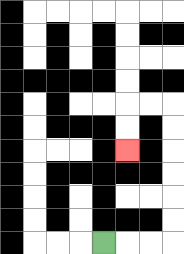{'start': '[4, 10]', 'end': '[5, 6]', 'path_directions': 'R,R,R,U,U,U,U,U,U,L,L,D,D', 'path_coordinates': '[[4, 10], [5, 10], [6, 10], [7, 10], [7, 9], [7, 8], [7, 7], [7, 6], [7, 5], [7, 4], [6, 4], [5, 4], [5, 5], [5, 6]]'}